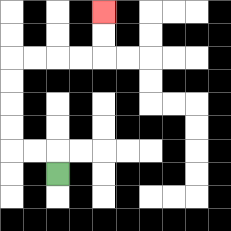{'start': '[2, 7]', 'end': '[4, 0]', 'path_directions': 'U,L,L,U,U,U,U,R,R,R,R,U,U', 'path_coordinates': '[[2, 7], [2, 6], [1, 6], [0, 6], [0, 5], [0, 4], [0, 3], [0, 2], [1, 2], [2, 2], [3, 2], [4, 2], [4, 1], [4, 0]]'}